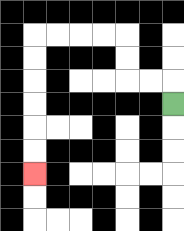{'start': '[7, 4]', 'end': '[1, 7]', 'path_directions': 'U,L,L,U,U,L,L,L,L,D,D,D,D,D,D', 'path_coordinates': '[[7, 4], [7, 3], [6, 3], [5, 3], [5, 2], [5, 1], [4, 1], [3, 1], [2, 1], [1, 1], [1, 2], [1, 3], [1, 4], [1, 5], [1, 6], [1, 7]]'}